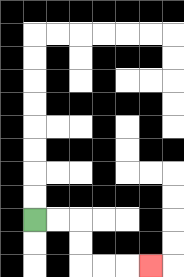{'start': '[1, 9]', 'end': '[6, 11]', 'path_directions': 'R,R,D,D,R,R,R', 'path_coordinates': '[[1, 9], [2, 9], [3, 9], [3, 10], [3, 11], [4, 11], [5, 11], [6, 11]]'}